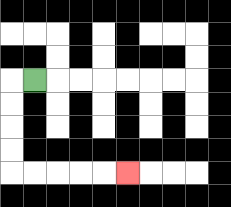{'start': '[1, 3]', 'end': '[5, 7]', 'path_directions': 'L,D,D,D,D,R,R,R,R,R', 'path_coordinates': '[[1, 3], [0, 3], [0, 4], [0, 5], [0, 6], [0, 7], [1, 7], [2, 7], [3, 7], [4, 7], [5, 7]]'}